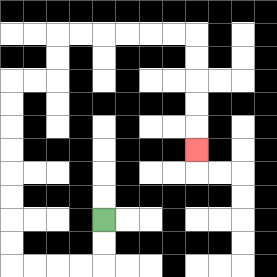{'start': '[4, 9]', 'end': '[8, 6]', 'path_directions': 'D,D,L,L,L,L,U,U,U,U,U,U,U,U,R,R,U,U,R,R,R,R,R,R,D,D,D,D,D', 'path_coordinates': '[[4, 9], [4, 10], [4, 11], [3, 11], [2, 11], [1, 11], [0, 11], [0, 10], [0, 9], [0, 8], [0, 7], [0, 6], [0, 5], [0, 4], [0, 3], [1, 3], [2, 3], [2, 2], [2, 1], [3, 1], [4, 1], [5, 1], [6, 1], [7, 1], [8, 1], [8, 2], [8, 3], [8, 4], [8, 5], [8, 6]]'}